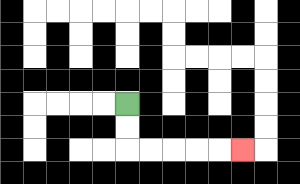{'start': '[5, 4]', 'end': '[10, 6]', 'path_directions': 'D,D,R,R,R,R,R', 'path_coordinates': '[[5, 4], [5, 5], [5, 6], [6, 6], [7, 6], [8, 6], [9, 6], [10, 6]]'}